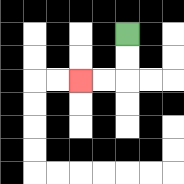{'start': '[5, 1]', 'end': '[3, 3]', 'path_directions': 'D,D,L,L', 'path_coordinates': '[[5, 1], [5, 2], [5, 3], [4, 3], [3, 3]]'}